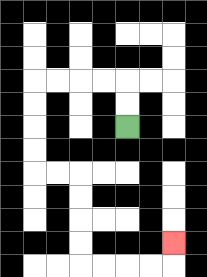{'start': '[5, 5]', 'end': '[7, 10]', 'path_directions': 'U,U,L,L,L,L,D,D,D,D,R,R,D,D,D,D,R,R,R,R,U', 'path_coordinates': '[[5, 5], [5, 4], [5, 3], [4, 3], [3, 3], [2, 3], [1, 3], [1, 4], [1, 5], [1, 6], [1, 7], [2, 7], [3, 7], [3, 8], [3, 9], [3, 10], [3, 11], [4, 11], [5, 11], [6, 11], [7, 11], [7, 10]]'}